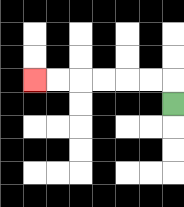{'start': '[7, 4]', 'end': '[1, 3]', 'path_directions': 'U,L,L,L,L,L,L', 'path_coordinates': '[[7, 4], [7, 3], [6, 3], [5, 3], [4, 3], [3, 3], [2, 3], [1, 3]]'}